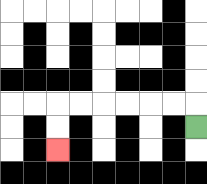{'start': '[8, 5]', 'end': '[2, 6]', 'path_directions': 'U,L,L,L,L,L,L,D,D', 'path_coordinates': '[[8, 5], [8, 4], [7, 4], [6, 4], [5, 4], [4, 4], [3, 4], [2, 4], [2, 5], [2, 6]]'}